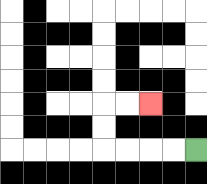{'start': '[8, 6]', 'end': '[6, 4]', 'path_directions': 'L,L,L,L,U,U,R,R', 'path_coordinates': '[[8, 6], [7, 6], [6, 6], [5, 6], [4, 6], [4, 5], [4, 4], [5, 4], [6, 4]]'}